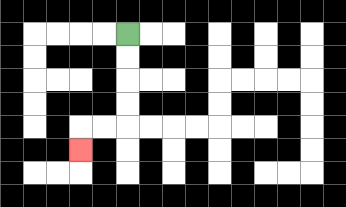{'start': '[5, 1]', 'end': '[3, 6]', 'path_directions': 'D,D,D,D,L,L,D', 'path_coordinates': '[[5, 1], [5, 2], [5, 3], [5, 4], [5, 5], [4, 5], [3, 5], [3, 6]]'}